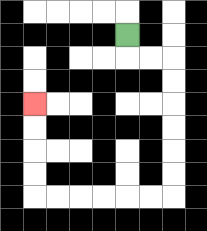{'start': '[5, 1]', 'end': '[1, 4]', 'path_directions': 'D,R,R,D,D,D,D,D,D,L,L,L,L,L,L,U,U,U,U', 'path_coordinates': '[[5, 1], [5, 2], [6, 2], [7, 2], [7, 3], [7, 4], [7, 5], [7, 6], [7, 7], [7, 8], [6, 8], [5, 8], [4, 8], [3, 8], [2, 8], [1, 8], [1, 7], [1, 6], [1, 5], [1, 4]]'}